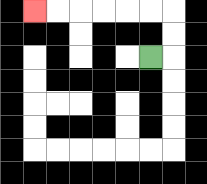{'start': '[6, 2]', 'end': '[1, 0]', 'path_directions': 'R,U,U,L,L,L,L,L,L', 'path_coordinates': '[[6, 2], [7, 2], [7, 1], [7, 0], [6, 0], [5, 0], [4, 0], [3, 0], [2, 0], [1, 0]]'}